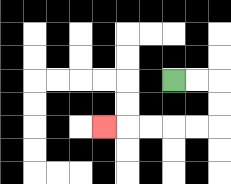{'start': '[7, 3]', 'end': '[4, 5]', 'path_directions': 'R,R,D,D,L,L,L,L,L', 'path_coordinates': '[[7, 3], [8, 3], [9, 3], [9, 4], [9, 5], [8, 5], [7, 5], [6, 5], [5, 5], [4, 5]]'}